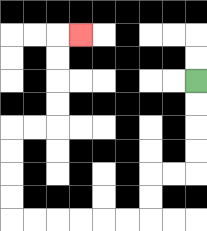{'start': '[8, 3]', 'end': '[3, 1]', 'path_directions': 'D,D,D,D,L,L,D,D,L,L,L,L,L,L,U,U,U,U,R,R,U,U,U,U,R', 'path_coordinates': '[[8, 3], [8, 4], [8, 5], [8, 6], [8, 7], [7, 7], [6, 7], [6, 8], [6, 9], [5, 9], [4, 9], [3, 9], [2, 9], [1, 9], [0, 9], [0, 8], [0, 7], [0, 6], [0, 5], [1, 5], [2, 5], [2, 4], [2, 3], [2, 2], [2, 1], [3, 1]]'}